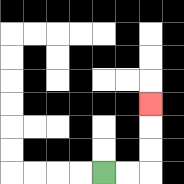{'start': '[4, 7]', 'end': '[6, 4]', 'path_directions': 'R,R,U,U,U', 'path_coordinates': '[[4, 7], [5, 7], [6, 7], [6, 6], [6, 5], [6, 4]]'}